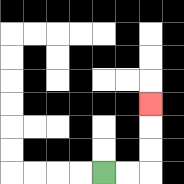{'start': '[4, 7]', 'end': '[6, 4]', 'path_directions': 'R,R,U,U,U', 'path_coordinates': '[[4, 7], [5, 7], [6, 7], [6, 6], [6, 5], [6, 4]]'}